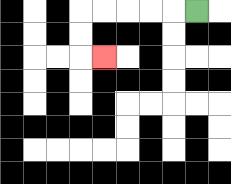{'start': '[8, 0]', 'end': '[4, 2]', 'path_directions': 'L,L,L,L,L,D,D,R', 'path_coordinates': '[[8, 0], [7, 0], [6, 0], [5, 0], [4, 0], [3, 0], [3, 1], [3, 2], [4, 2]]'}